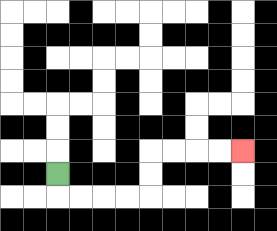{'start': '[2, 7]', 'end': '[10, 6]', 'path_directions': 'D,R,R,R,R,U,U,R,R,R,R', 'path_coordinates': '[[2, 7], [2, 8], [3, 8], [4, 8], [5, 8], [6, 8], [6, 7], [6, 6], [7, 6], [8, 6], [9, 6], [10, 6]]'}